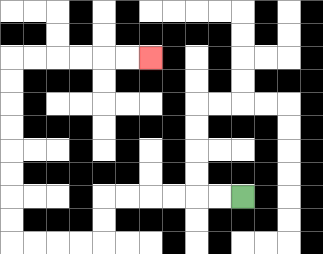{'start': '[10, 8]', 'end': '[6, 2]', 'path_directions': 'L,L,L,L,L,L,D,D,L,L,L,L,U,U,U,U,U,U,U,U,R,R,R,R,R,R', 'path_coordinates': '[[10, 8], [9, 8], [8, 8], [7, 8], [6, 8], [5, 8], [4, 8], [4, 9], [4, 10], [3, 10], [2, 10], [1, 10], [0, 10], [0, 9], [0, 8], [0, 7], [0, 6], [0, 5], [0, 4], [0, 3], [0, 2], [1, 2], [2, 2], [3, 2], [4, 2], [5, 2], [6, 2]]'}